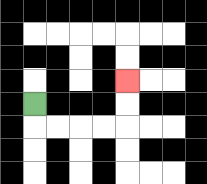{'start': '[1, 4]', 'end': '[5, 3]', 'path_directions': 'D,R,R,R,R,U,U', 'path_coordinates': '[[1, 4], [1, 5], [2, 5], [3, 5], [4, 5], [5, 5], [5, 4], [5, 3]]'}